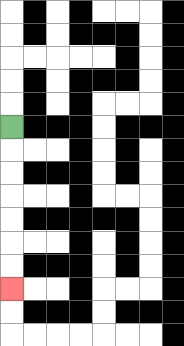{'start': '[0, 5]', 'end': '[0, 12]', 'path_directions': 'D,D,D,D,D,D,D', 'path_coordinates': '[[0, 5], [0, 6], [0, 7], [0, 8], [0, 9], [0, 10], [0, 11], [0, 12]]'}